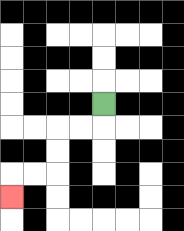{'start': '[4, 4]', 'end': '[0, 8]', 'path_directions': 'D,L,L,D,D,L,L,D', 'path_coordinates': '[[4, 4], [4, 5], [3, 5], [2, 5], [2, 6], [2, 7], [1, 7], [0, 7], [0, 8]]'}